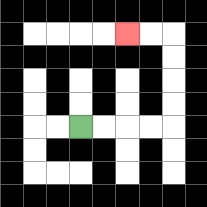{'start': '[3, 5]', 'end': '[5, 1]', 'path_directions': 'R,R,R,R,U,U,U,U,L,L', 'path_coordinates': '[[3, 5], [4, 5], [5, 5], [6, 5], [7, 5], [7, 4], [7, 3], [7, 2], [7, 1], [6, 1], [5, 1]]'}